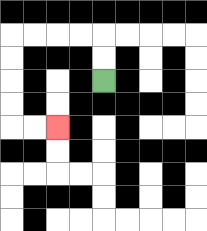{'start': '[4, 3]', 'end': '[2, 5]', 'path_directions': 'U,U,L,L,L,L,D,D,D,D,R,R', 'path_coordinates': '[[4, 3], [4, 2], [4, 1], [3, 1], [2, 1], [1, 1], [0, 1], [0, 2], [0, 3], [0, 4], [0, 5], [1, 5], [2, 5]]'}